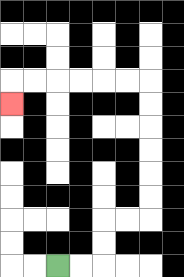{'start': '[2, 11]', 'end': '[0, 4]', 'path_directions': 'R,R,U,U,R,R,U,U,U,U,U,U,L,L,L,L,L,L,D', 'path_coordinates': '[[2, 11], [3, 11], [4, 11], [4, 10], [4, 9], [5, 9], [6, 9], [6, 8], [6, 7], [6, 6], [6, 5], [6, 4], [6, 3], [5, 3], [4, 3], [3, 3], [2, 3], [1, 3], [0, 3], [0, 4]]'}